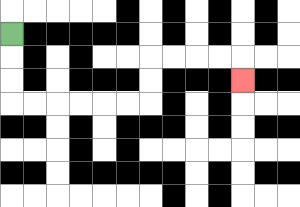{'start': '[0, 1]', 'end': '[10, 3]', 'path_directions': 'D,D,D,R,R,R,R,R,R,U,U,R,R,R,R,D', 'path_coordinates': '[[0, 1], [0, 2], [0, 3], [0, 4], [1, 4], [2, 4], [3, 4], [4, 4], [5, 4], [6, 4], [6, 3], [6, 2], [7, 2], [8, 2], [9, 2], [10, 2], [10, 3]]'}